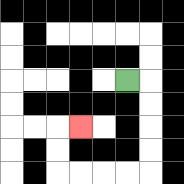{'start': '[5, 3]', 'end': '[3, 5]', 'path_directions': 'R,D,D,D,D,L,L,L,L,U,U,R', 'path_coordinates': '[[5, 3], [6, 3], [6, 4], [6, 5], [6, 6], [6, 7], [5, 7], [4, 7], [3, 7], [2, 7], [2, 6], [2, 5], [3, 5]]'}